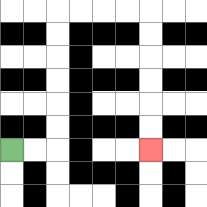{'start': '[0, 6]', 'end': '[6, 6]', 'path_directions': 'R,R,U,U,U,U,U,U,R,R,R,R,D,D,D,D,D,D', 'path_coordinates': '[[0, 6], [1, 6], [2, 6], [2, 5], [2, 4], [2, 3], [2, 2], [2, 1], [2, 0], [3, 0], [4, 0], [5, 0], [6, 0], [6, 1], [6, 2], [6, 3], [6, 4], [6, 5], [6, 6]]'}